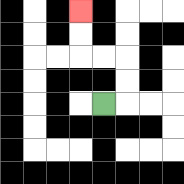{'start': '[4, 4]', 'end': '[3, 0]', 'path_directions': 'R,U,U,L,L,U,U', 'path_coordinates': '[[4, 4], [5, 4], [5, 3], [5, 2], [4, 2], [3, 2], [3, 1], [3, 0]]'}